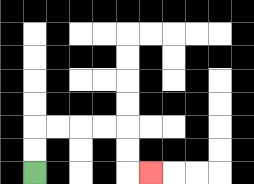{'start': '[1, 7]', 'end': '[6, 7]', 'path_directions': 'U,U,R,R,R,R,D,D,R', 'path_coordinates': '[[1, 7], [1, 6], [1, 5], [2, 5], [3, 5], [4, 5], [5, 5], [5, 6], [5, 7], [6, 7]]'}